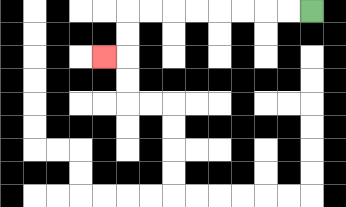{'start': '[13, 0]', 'end': '[4, 2]', 'path_directions': 'L,L,L,L,L,L,L,L,D,D,L', 'path_coordinates': '[[13, 0], [12, 0], [11, 0], [10, 0], [9, 0], [8, 0], [7, 0], [6, 0], [5, 0], [5, 1], [5, 2], [4, 2]]'}